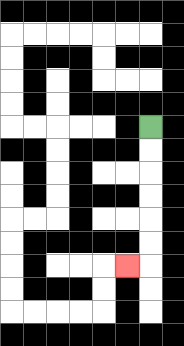{'start': '[6, 5]', 'end': '[5, 11]', 'path_directions': 'D,D,D,D,D,D,L', 'path_coordinates': '[[6, 5], [6, 6], [6, 7], [6, 8], [6, 9], [6, 10], [6, 11], [5, 11]]'}